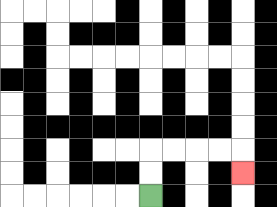{'start': '[6, 8]', 'end': '[10, 7]', 'path_directions': 'U,U,R,R,R,R,D', 'path_coordinates': '[[6, 8], [6, 7], [6, 6], [7, 6], [8, 6], [9, 6], [10, 6], [10, 7]]'}